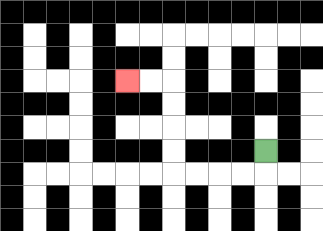{'start': '[11, 6]', 'end': '[5, 3]', 'path_directions': 'D,L,L,L,L,U,U,U,U,L,L', 'path_coordinates': '[[11, 6], [11, 7], [10, 7], [9, 7], [8, 7], [7, 7], [7, 6], [7, 5], [7, 4], [7, 3], [6, 3], [5, 3]]'}